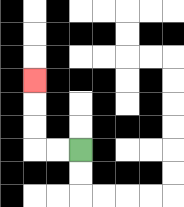{'start': '[3, 6]', 'end': '[1, 3]', 'path_directions': 'L,L,U,U,U', 'path_coordinates': '[[3, 6], [2, 6], [1, 6], [1, 5], [1, 4], [1, 3]]'}